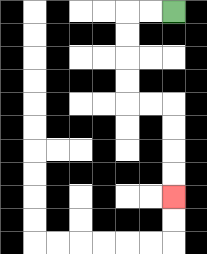{'start': '[7, 0]', 'end': '[7, 8]', 'path_directions': 'L,L,D,D,D,D,R,R,D,D,D,D', 'path_coordinates': '[[7, 0], [6, 0], [5, 0], [5, 1], [5, 2], [5, 3], [5, 4], [6, 4], [7, 4], [7, 5], [7, 6], [7, 7], [7, 8]]'}